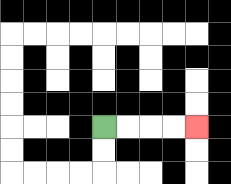{'start': '[4, 5]', 'end': '[8, 5]', 'path_directions': 'R,R,R,R', 'path_coordinates': '[[4, 5], [5, 5], [6, 5], [7, 5], [8, 5]]'}